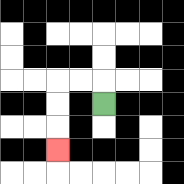{'start': '[4, 4]', 'end': '[2, 6]', 'path_directions': 'U,L,L,D,D,D', 'path_coordinates': '[[4, 4], [4, 3], [3, 3], [2, 3], [2, 4], [2, 5], [2, 6]]'}